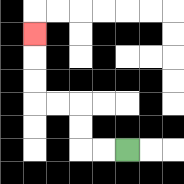{'start': '[5, 6]', 'end': '[1, 1]', 'path_directions': 'L,L,U,U,L,L,U,U,U', 'path_coordinates': '[[5, 6], [4, 6], [3, 6], [3, 5], [3, 4], [2, 4], [1, 4], [1, 3], [1, 2], [1, 1]]'}